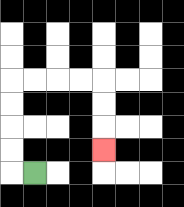{'start': '[1, 7]', 'end': '[4, 6]', 'path_directions': 'L,U,U,U,U,R,R,R,R,D,D,D', 'path_coordinates': '[[1, 7], [0, 7], [0, 6], [0, 5], [0, 4], [0, 3], [1, 3], [2, 3], [3, 3], [4, 3], [4, 4], [4, 5], [4, 6]]'}